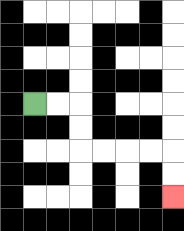{'start': '[1, 4]', 'end': '[7, 8]', 'path_directions': 'R,R,D,D,R,R,R,R,D,D', 'path_coordinates': '[[1, 4], [2, 4], [3, 4], [3, 5], [3, 6], [4, 6], [5, 6], [6, 6], [7, 6], [7, 7], [7, 8]]'}